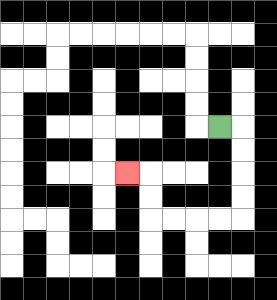{'start': '[9, 5]', 'end': '[5, 7]', 'path_directions': 'R,D,D,D,D,L,L,L,L,U,U,L', 'path_coordinates': '[[9, 5], [10, 5], [10, 6], [10, 7], [10, 8], [10, 9], [9, 9], [8, 9], [7, 9], [6, 9], [6, 8], [6, 7], [5, 7]]'}